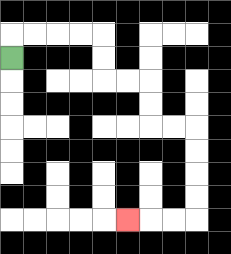{'start': '[0, 2]', 'end': '[5, 9]', 'path_directions': 'U,R,R,R,R,D,D,R,R,D,D,R,R,D,D,D,D,L,L,L', 'path_coordinates': '[[0, 2], [0, 1], [1, 1], [2, 1], [3, 1], [4, 1], [4, 2], [4, 3], [5, 3], [6, 3], [6, 4], [6, 5], [7, 5], [8, 5], [8, 6], [8, 7], [8, 8], [8, 9], [7, 9], [6, 9], [5, 9]]'}